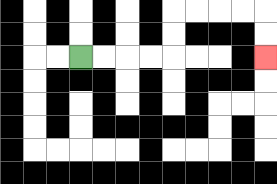{'start': '[3, 2]', 'end': '[11, 2]', 'path_directions': 'R,R,R,R,U,U,R,R,R,R,D,D', 'path_coordinates': '[[3, 2], [4, 2], [5, 2], [6, 2], [7, 2], [7, 1], [7, 0], [8, 0], [9, 0], [10, 0], [11, 0], [11, 1], [11, 2]]'}